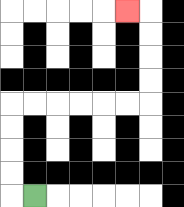{'start': '[1, 8]', 'end': '[5, 0]', 'path_directions': 'L,U,U,U,U,R,R,R,R,R,R,U,U,U,U,L', 'path_coordinates': '[[1, 8], [0, 8], [0, 7], [0, 6], [0, 5], [0, 4], [1, 4], [2, 4], [3, 4], [4, 4], [5, 4], [6, 4], [6, 3], [6, 2], [6, 1], [6, 0], [5, 0]]'}